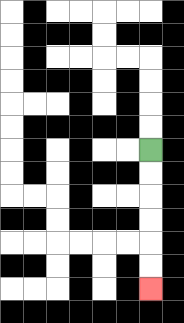{'start': '[6, 6]', 'end': '[6, 12]', 'path_directions': 'D,D,D,D,D,D', 'path_coordinates': '[[6, 6], [6, 7], [6, 8], [6, 9], [6, 10], [6, 11], [6, 12]]'}